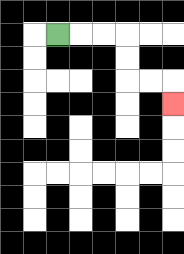{'start': '[2, 1]', 'end': '[7, 4]', 'path_directions': 'R,R,R,D,D,R,R,D', 'path_coordinates': '[[2, 1], [3, 1], [4, 1], [5, 1], [5, 2], [5, 3], [6, 3], [7, 3], [7, 4]]'}